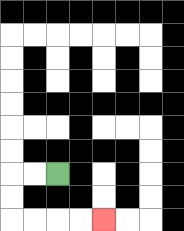{'start': '[2, 7]', 'end': '[4, 9]', 'path_directions': 'L,L,D,D,R,R,R,R', 'path_coordinates': '[[2, 7], [1, 7], [0, 7], [0, 8], [0, 9], [1, 9], [2, 9], [3, 9], [4, 9]]'}